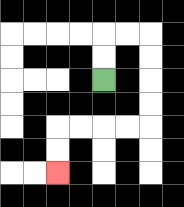{'start': '[4, 3]', 'end': '[2, 7]', 'path_directions': 'U,U,R,R,D,D,D,D,L,L,L,L,D,D', 'path_coordinates': '[[4, 3], [4, 2], [4, 1], [5, 1], [6, 1], [6, 2], [6, 3], [6, 4], [6, 5], [5, 5], [4, 5], [3, 5], [2, 5], [2, 6], [2, 7]]'}